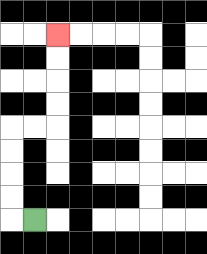{'start': '[1, 9]', 'end': '[2, 1]', 'path_directions': 'L,U,U,U,U,R,R,U,U,U,U', 'path_coordinates': '[[1, 9], [0, 9], [0, 8], [0, 7], [0, 6], [0, 5], [1, 5], [2, 5], [2, 4], [2, 3], [2, 2], [2, 1]]'}